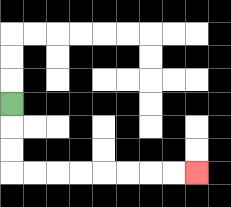{'start': '[0, 4]', 'end': '[8, 7]', 'path_directions': 'D,D,D,R,R,R,R,R,R,R,R', 'path_coordinates': '[[0, 4], [0, 5], [0, 6], [0, 7], [1, 7], [2, 7], [3, 7], [4, 7], [5, 7], [6, 7], [7, 7], [8, 7]]'}